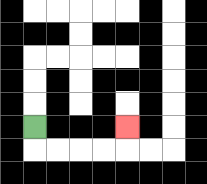{'start': '[1, 5]', 'end': '[5, 5]', 'path_directions': 'D,R,R,R,R,U', 'path_coordinates': '[[1, 5], [1, 6], [2, 6], [3, 6], [4, 6], [5, 6], [5, 5]]'}